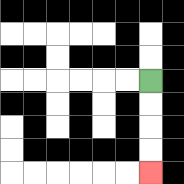{'start': '[6, 3]', 'end': '[6, 7]', 'path_directions': 'D,D,D,D', 'path_coordinates': '[[6, 3], [6, 4], [6, 5], [6, 6], [6, 7]]'}